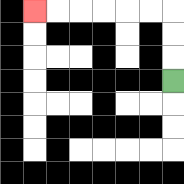{'start': '[7, 3]', 'end': '[1, 0]', 'path_directions': 'U,U,U,L,L,L,L,L,L', 'path_coordinates': '[[7, 3], [7, 2], [7, 1], [7, 0], [6, 0], [5, 0], [4, 0], [3, 0], [2, 0], [1, 0]]'}